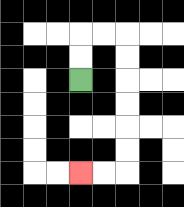{'start': '[3, 3]', 'end': '[3, 7]', 'path_directions': 'U,U,R,R,D,D,D,D,D,D,L,L', 'path_coordinates': '[[3, 3], [3, 2], [3, 1], [4, 1], [5, 1], [5, 2], [5, 3], [5, 4], [5, 5], [5, 6], [5, 7], [4, 7], [3, 7]]'}